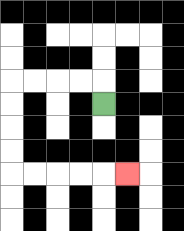{'start': '[4, 4]', 'end': '[5, 7]', 'path_directions': 'U,L,L,L,L,D,D,D,D,R,R,R,R,R', 'path_coordinates': '[[4, 4], [4, 3], [3, 3], [2, 3], [1, 3], [0, 3], [0, 4], [0, 5], [0, 6], [0, 7], [1, 7], [2, 7], [3, 7], [4, 7], [5, 7]]'}